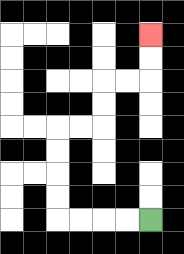{'start': '[6, 9]', 'end': '[6, 1]', 'path_directions': 'L,L,L,L,U,U,U,U,R,R,U,U,R,R,U,U', 'path_coordinates': '[[6, 9], [5, 9], [4, 9], [3, 9], [2, 9], [2, 8], [2, 7], [2, 6], [2, 5], [3, 5], [4, 5], [4, 4], [4, 3], [5, 3], [6, 3], [6, 2], [6, 1]]'}